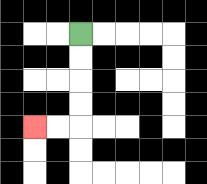{'start': '[3, 1]', 'end': '[1, 5]', 'path_directions': 'D,D,D,D,L,L', 'path_coordinates': '[[3, 1], [3, 2], [3, 3], [3, 4], [3, 5], [2, 5], [1, 5]]'}